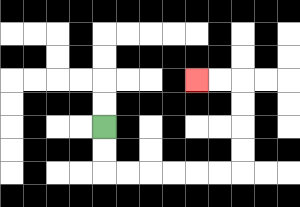{'start': '[4, 5]', 'end': '[8, 3]', 'path_directions': 'D,D,R,R,R,R,R,R,U,U,U,U,L,L', 'path_coordinates': '[[4, 5], [4, 6], [4, 7], [5, 7], [6, 7], [7, 7], [8, 7], [9, 7], [10, 7], [10, 6], [10, 5], [10, 4], [10, 3], [9, 3], [8, 3]]'}